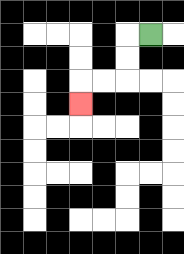{'start': '[6, 1]', 'end': '[3, 4]', 'path_directions': 'L,D,D,L,L,D', 'path_coordinates': '[[6, 1], [5, 1], [5, 2], [5, 3], [4, 3], [3, 3], [3, 4]]'}